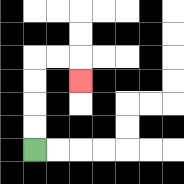{'start': '[1, 6]', 'end': '[3, 3]', 'path_directions': 'U,U,U,U,R,R,D', 'path_coordinates': '[[1, 6], [1, 5], [1, 4], [1, 3], [1, 2], [2, 2], [3, 2], [3, 3]]'}